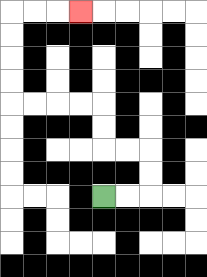{'start': '[4, 8]', 'end': '[3, 0]', 'path_directions': 'R,R,U,U,L,L,U,U,L,L,L,L,U,U,U,U,R,R,R', 'path_coordinates': '[[4, 8], [5, 8], [6, 8], [6, 7], [6, 6], [5, 6], [4, 6], [4, 5], [4, 4], [3, 4], [2, 4], [1, 4], [0, 4], [0, 3], [0, 2], [0, 1], [0, 0], [1, 0], [2, 0], [3, 0]]'}